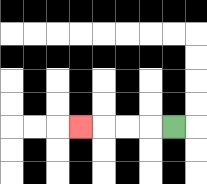{'start': '[7, 5]', 'end': '[3, 5]', 'path_directions': 'L,L,L,L', 'path_coordinates': '[[7, 5], [6, 5], [5, 5], [4, 5], [3, 5]]'}